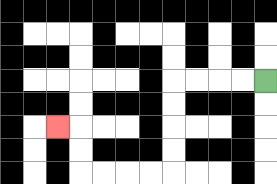{'start': '[11, 3]', 'end': '[2, 5]', 'path_directions': 'L,L,L,L,D,D,D,D,L,L,L,L,U,U,L', 'path_coordinates': '[[11, 3], [10, 3], [9, 3], [8, 3], [7, 3], [7, 4], [7, 5], [7, 6], [7, 7], [6, 7], [5, 7], [4, 7], [3, 7], [3, 6], [3, 5], [2, 5]]'}